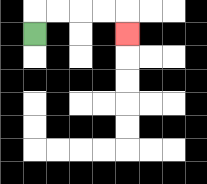{'start': '[1, 1]', 'end': '[5, 1]', 'path_directions': 'U,R,R,R,R,D', 'path_coordinates': '[[1, 1], [1, 0], [2, 0], [3, 0], [4, 0], [5, 0], [5, 1]]'}